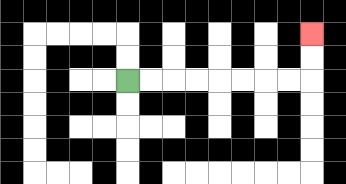{'start': '[5, 3]', 'end': '[13, 1]', 'path_directions': 'R,R,R,R,R,R,R,R,U,U', 'path_coordinates': '[[5, 3], [6, 3], [7, 3], [8, 3], [9, 3], [10, 3], [11, 3], [12, 3], [13, 3], [13, 2], [13, 1]]'}